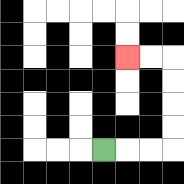{'start': '[4, 6]', 'end': '[5, 2]', 'path_directions': 'R,R,R,U,U,U,U,L,L', 'path_coordinates': '[[4, 6], [5, 6], [6, 6], [7, 6], [7, 5], [7, 4], [7, 3], [7, 2], [6, 2], [5, 2]]'}